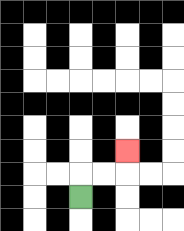{'start': '[3, 8]', 'end': '[5, 6]', 'path_directions': 'U,R,R,U', 'path_coordinates': '[[3, 8], [3, 7], [4, 7], [5, 7], [5, 6]]'}